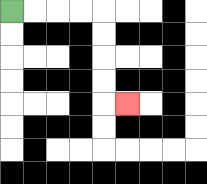{'start': '[0, 0]', 'end': '[5, 4]', 'path_directions': 'R,R,R,R,D,D,D,D,R', 'path_coordinates': '[[0, 0], [1, 0], [2, 0], [3, 0], [4, 0], [4, 1], [4, 2], [4, 3], [4, 4], [5, 4]]'}